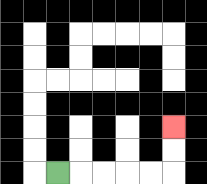{'start': '[2, 7]', 'end': '[7, 5]', 'path_directions': 'R,R,R,R,R,U,U', 'path_coordinates': '[[2, 7], [3, 7], [4, 7], [5, 7], [6, 7], [7, 7], [7, 6], [7, 5]]'}